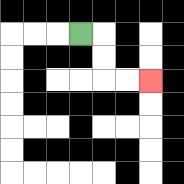{'start': '[3, 1]', 'end': '[6, 3]', 'path_directions': 'R,D,D,R,R', 'path_coordinates': '[[3, 1], [4, 1], [4, 2], [4, 3], [5, 3], [6, 3]]'}